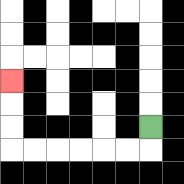{'start': '[6, 5]', 'end': '[0, 3]', 'path_directions': 'D,L,L,L,L,L,L,U,U,U', 'path_coordinates': '[[6, 5], [6, 6], [5, 6], [4, 6], [3, 6], [2, 6], [1, 6], [0, 6], [0, 5], [0, 4], [0, 3]]'}